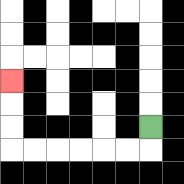{'start': '[6, 5]', 'end': '[0, 3]', 'path_directions': 'D,L,L,L,L,L,L,U,U,U', 'path_coordinates': '[[6, 5], [6, 6], [5, 6], [4, 6], [3, 6], [2, 6], [1, 6], [0, 6], [0, 5], [0, 4], [0, 3]]'}